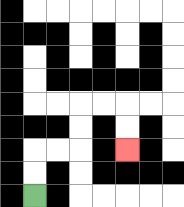{'start': '[1, 8]', 'end': '[5, 6]', 'path_directions': 'U,U,R,R,U,U,R,R,D,D', 'path_coordinates': '[[1, 8], [1, 7], [1, 6], [2, 6], [3, 6], [3, 5], [3, 4], [4, 4], [5, 4], [5, 5], [5, 6]]'}